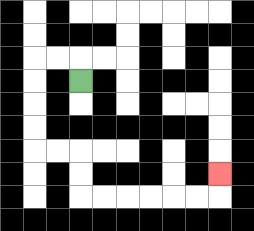{'start': '[3, 3]', 'end': '[9, 7]', 'path_directions': 'U,L,L,D,D,D,D,R,R,D,D,R,R,R,R,R,R,U', 'path_coordinates': '[[3, 3], [3, 2], [2, 2], [1, 2], [1, 3], [1, 4], [1, 5], [1, 6], [2, 6], [3, 6], [3, 7], [3, 8], [4, 8], [5, 8], [6, 8], [7, 8], [8, 8], [9, 8], [9, 7]]'}